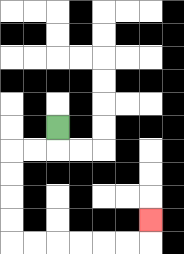{'start': '[2, 5]', 'end': '[6, 9]', 'path_directions': 'D,L,L,D,D,D,D,R,R,R,R,R,R,U', 'path_coordinates': '[[2, 5], [2, 6], [1, 6], [0, 6], [0, 7], [0, 8], [0, 9], [0, 10], [1, 10], [2, 10], [3, 10], [4, 10], [5, 10], [6, 10], [6, 9]]'}